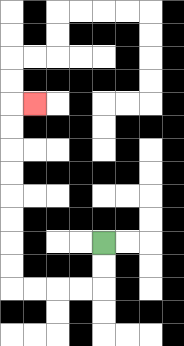{'start': '[4, 10]', 'end': '[1, 4]', 'path_directions': 'D,D,L,L,L,L,U,U,U,U,U,U,U,U,R', 'path_coordinates': '[[4, 10], [4, 11], [4, 12], [3, 12], [2, 12], [1, 12], [0, 12], [0, 11], [0, 10], [0, 9], [0, 8], [0, 7], [0, 6], [0, 5], [0, 4], [1, 4]]'}